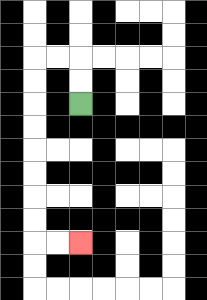{'start': '[3, 4]', 'end': '[3, 10]', 'path_directions': 'U,U,L,L,D,D,D,D,D,D,D,D,R,R', 'path_coordinates': '[[3, 4], [3, 3], [3, 2], [2, 2], [1, 2], [1, 3], [1, 4], [1, 5], [1, 6], [1, 7], [1, 8], [1, 9], [1, 10], [2, 10], [3, 10]]'}